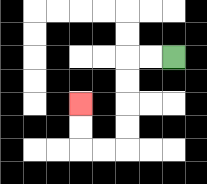{'start': '[7, 2]', 'end': '[3, 4]', 'path_directions': 'L,L,D,D,D,D,L,L,U,U', 'path_coordinates': '[[7, 2], [6, 2], [5, 2], [5, 3], [5, 4], [5, 5], [5, 6], [4, 6], [3, 6], [3, 5], [3, 4]]'}